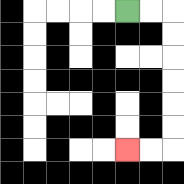{'start': '[5, 0]', 'end': '[5, 6]', 'path_directions': 'R,R,D,D,D,D,D,D,L,L', 'path_coordinates': '[[5, 0], [6, 0], [7, 0], [7, 1], [7, 2], [7, 3], [7, 4], [7, 5], [7, 6], [6, 6], [5, 6]]'}